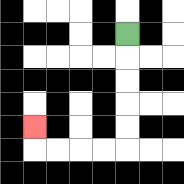{'start': '[5, 1]', 'end': '[1, 5]', 'path_directions': 'D,D,D,D,D,L,L,L,L,U', 'path_coordinates': '[[5, 1], [5, 2], [5, 3], [5, 4], [5, 5], [5, 6], [4, 6], [3, 6], [2, 6], [1, 6], [1, 5]]'}